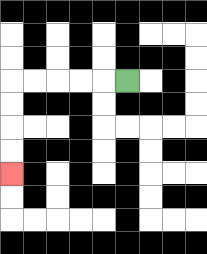{'start': '[5, 3]', 'end': '[0, 7]', 'path_directions': 'L,L,L,L,L,D,D,D,D', 'path_coordinates': '[[5, 3], [4, 3], [3, 3], [2, 3], [1, 3], [0, 3], [0, 4], [0, 5], [0, 6], [0, 7]]'}